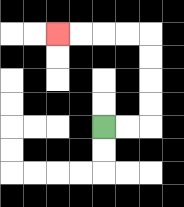{'start': '[4, 5]', 'end': '[2, 1]', 'path_directions': 'R,R,U,U,U,U,L,L,L,L', 'path_coordinates': '[[4, 5], [5, 5], [6, 5], [6, 4], [6, 3], [6, 2], [6, 1], [5, 1], [4, 1], [3, 1], [2, 1]]'}